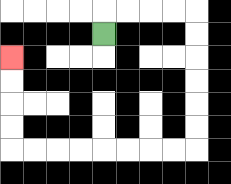{'start': '[4, 1]', 'end': '[0, 2]', 'path_directions': 'U,R,R,R,R,D,D,D,D,D,D,L,L,L,L,L,L,L,L,U,U,U,U', 'path_coordinates': '[[4, 1], [4, 0], [5, 0], [6, 0], [7, 0], [8, 0], [8, 1], [8, 2], [8, 3], [8, 4], [8, 5], [8, 6], [7, 6], [6, 6], [5, 6], [4, 6], [3, 6], [2, 6], [1, 6], [0, 6], [0, 5], [0, 4], [0, 3], [0, 2]]'}